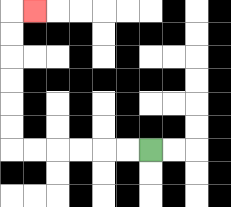{'start': '[6, 6]', 'end': '[1, 0]', 'path_directions': 'L,L,L,L,L,L,U,U,U,U,U,U,R', 'path_coordinates': '[[6, 6], [5, 6], [4, 6], [3, 6], [2, 6], [1, 6], [0, 6], [0, 5], [0, 4], [0, 3], [0, 2], [0, 1], [0, 0], [1, 0]]'}